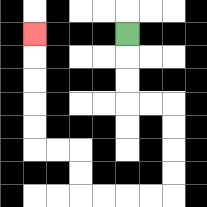{'start': '[5, 1]', 'end': '[1, 1]', 'path_directions': 'D,D,D,R,R,D,D,D,D,L,L,L,L,U,U,L,L,U,U,U,U,U', 'path_coordinates': '[[5, 1], [5, 2], [5, 3], [5, 4], [6, 4], [7, 4], [7, 5], [7, 6], [7, 7], [7, 8], [6, 8], [5, 8], [4, 8], [3, 8], [3, 7], [3, 6], [2, 6], [1, 6], [1, 5], [1, 4], [1, 3], [1, 2], [1, 1]]'}